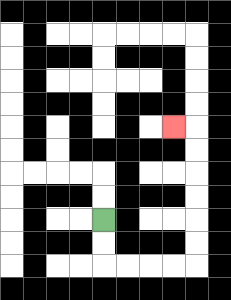{'start': '[4, 9]', 'end': '[7, 5]', 'path_directions': 'D,D,R,R,R,R,U,U,U,U,U,U,L', 'path_coordinates': '[[4, 9], [4, 10], [4, 11], [5, 11], [6, 11], [7, 11], [8, 11], [8, 10], [8, 9], [8, 8], [8, 7], [8, 6], [8, 5], [7, 5]]'}